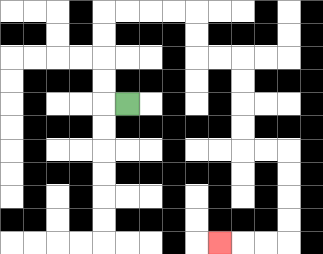{'start': '[5, 4]', 'end': '[9, 10]', 'path_directions': 'L,U,U,U,U,R,R,R,R,D,D,R,R,D,D,D,D,R,R,D,D,D,D,L,L,L', 'path_coordinates': '[[5, 4], [4, 4], [4, 3], [4, 2], [4, 1], [4, 0], [5, 0], [6, 0], [7, 0], [8, 0], [8, 1], [8, 2], [9, 2], [10, 2], [10, 3], [10, 4], [10, 5], [10, 6], [11, 6], [12, 6], [12, 7], [12, 8], [12, 9], [12, 10], [11, 10], [10, 10], [9, 10]]'}